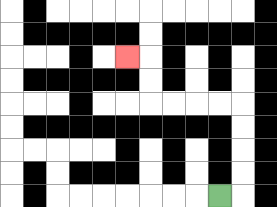{'start': '[9, 8]', 'end': '[5, 2]', 'path_directions': 'R,U,U,U,U,L,L,L,L,U,U,L', 'path_coordinates': '[[9, 8], [10, 8], [10, 7], [10, 6], [10, 5], [10, 4], [9, 4], [8, 4], [7, 4], [6, 4], [6, 3], [6, 2], [5, 2]]'}